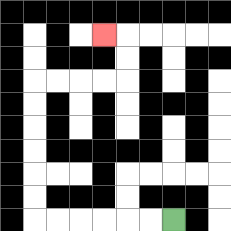{'start': '[7, 9]', 'end': '[4, 1]', 'path_directions': 'L,L,L,L,L,L,U,U,U,U,U,U,R,R,R,R,U,U,L', 'path_coordinates': '[[7, 9], [6, 9], [5, 9], [4, 9], [3, 9], [2, 9], [1, 9], [1, 8], [1, 7], [1, 6], [1, 5], [1, 4], [1, 3], [2, 3], [3, 3], [4, 3], [5, 3], [5, 2], [5, 1], [4, 1]]'}